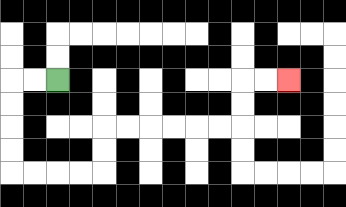{'start': '[2, 3]', 'end': '[12, 3]', 'path_directions': 'L,L,D,D,D,D,R,R,R,R,U,U,R,R,R,R,R,R,U,U,R,R', 'path_coordinates': '[[2, 3], [1, 3], [0, 3], [0, 4], [0, 5], [0, 6], [0, 7], [1, 7], [2, 7], [3, 7], [4, 7], [4, 6], [4, 5], [5, 5], [6, 5], [7, 5], [8, 5], [9, 5], [10, 5], [10, 4], [10, 3], [11, 3], [12, 3]]'}